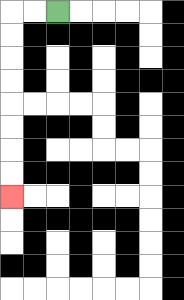{'start': '[2, 0]', 'end': '[0, 8]', 'path_directions': 'L,L,D,D,D,D,D,D,D,D', 'path_coordinates': '[[2, 0], [1, 0], [0, 0], [0, 1], [0, 2], [0, 3], [0, 4], [0, 5], [0, 6], [0, 7], [0, 8]]'}